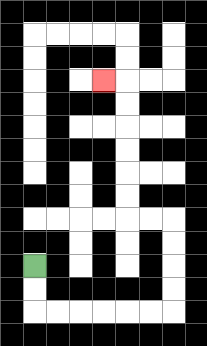{'start': '[1, 11]', 'end': '[4, 3]', 'path_directions': 'D,D,R,R,R,R,R,R,U,U,U,U,L,L,U,U,U,U,U,U,L', 'path_coordinates': '[[1, 11], [1, 12], [1, 13], [2, 13], [3, 13], [4, 13], [5, 13], [6, 13], [7, 13], [7, 12], [7, 11], [7, 10], [7, 9], [6, 9], [5, 9], [5, 8], [5, 7], [5, 6], [5, 5], [5, 4], [5, 3], [4, 3]]'}